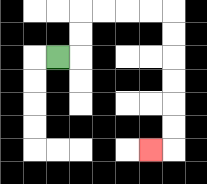{'start': '[2, 2]', 'end': '[6, 6]', 'path_directions': 'R,U,U,R,R,R,R,D,D,D,D,D,D,L', 'path_coordinates': '[[2, 2], [3, 2], [3, 1], [3, 0], [4, 0], [5, 0], [6, 0], [7, 0], [7, 1], [7, 2], [7, 3], [7, 4], [7, 5], [7, 6], [6, 6]]'}